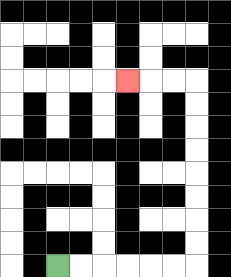{'start': '[2, 11]', 'end': '[5, 3]', 'path_directions': 'R,R,R,R,R,R,U,U,U,U,U,U,U,U,L,L,L', 'path_coordinates': '[[2, 11], [3, 11], [4, 11], [5, 11], [6, 11], [7, 11], [8, 11], [8, 10], [8, 9], [8, 8], [8, 7], [8, 6], [8, 5], [8, 4], [8, 3], [7, 3], [6, 3], [5, 3]]'}